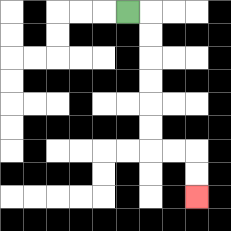{'start': '[5, 0]', 'end': '[8, 8]', 'path_directions': 'R,D,D,D,D,D,D,R,R,D,D', 'path_coordinates': '[[5, 0], [6, 0], [6, 1], [6, 2], [6, 3], [6, 4], [6, 5], [6, 6], [7, 6], [8, 6], [8, 7], [8, 8]]'}